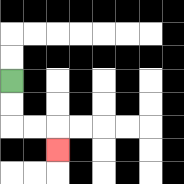{'start': '[0, 3]', 'end': '[2, 6]', 'path_directions': 'D,D,R,R,D', 'path_coordinates': '[[0, 3], [0, 4], [0, 5], [1, 5], [2, 5], [2, 6]]'}